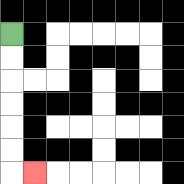{'start': '[0, 1]', 'end': '[1, 7]', 'path_directions': 'D,D,D,D,D,D,R', 'path_coordinates': '[[0, 1], [0, 2], [0, 3], [0, 4], [0, 5], [0, 6], [0, 7], [1, 7]]'}